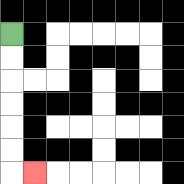{'start': '[0, 1]', 'end': '[1, 7]', 'path_directions': 'D,D,D,D,D,D,R', 'path_coordinates': '[[0, 1], [0, 2], [0, 3], [0, 4], [0, 5], [0, 6], [0, 7], [1, 7]]'}